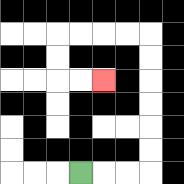{'start': '[3, 7]', 'end': '[4, 3]', 'path_directions': 'R,R,R,U,U,U,U,U,U,L,L,L,L,D,D,R,R', 'path_coordinates': '[[3, 7], [4, 7], [5, 7], [6, 7], [6, 6], [6, 5], [6, 4], [6, 3], [6, 2], [6, 1], [5, 1], [4, 1], [3, 1], [2, 1], [2, 2], [2, 3], [3, 3], [4, 3]]'}